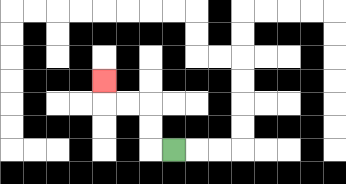{'start': '[7, 6]', 'end': '[4, 3]', 'path_directions': 'L,U,U,L,L,U', 'path_coordinates': '[[7, 6], [6, 6], [6, 5], [6, 4], [5, 4], [4, 4], [4, 3]]'}